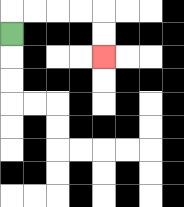{'start': '[0, 1]', 'end': '[4, 2]', 'path_directions': 'U,R,R,R,R,D,D', 'path_coordinates': '[[0, 1], [0, 0], [1, 0], [2, 0], [3, 0], [4, 0], [4, 1], [4, 2]]'}